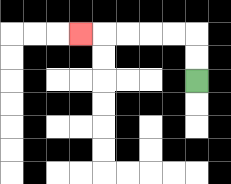{'start': '[8, 3]', 'end': '[3, 1]', 'path_directions': 'U,U,L,L,L,L,L', 'path_coordinates': '[[8, 3], [8, 2], [8, 1], [7, 1], [6, 1], [5, 1], [4, 1], [3, 1]]'}